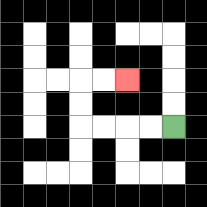{'start': '[7, 5]', 'end': '[5, 3]', 'path_directions': 'L,L,L,L,U,U,R,R', 'path_coordinates': '[[7, 5], [6, 5], [5, 5], [4, 5], [3, 5], [3, 4], [3, 3], [4, 3], [5, 3]]'}